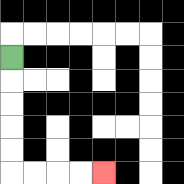{'start': '[0, 2]', 'end': '[4, 7]', 'path_directions': 'D,D,D,D,D,R,R,R,R', 'path_coordinates': '[[0, 2], [0, 3], [0, 4], [0, 5], [0, 6], [0, 7], [1, 7], [2, 7], [3, 7], [4, 7]]'}